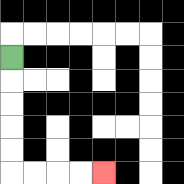{'start': '[0, 2]', 'end': '[4, 7]', 'path_directions': 'D,D,D,D,D,R,R,R,R', 'path_coordinates': '[[0, 2], [0, 3], [0, 4], [0, 5], [0, 6], [0, 7], [1, 7], [2, 7], [3, 7], [4, 7]]'}